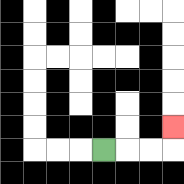{'start': '[4, 6]', 'end': '[7, 5]', 'path_directions': 'R,R,R,U', 'path_coordinates': '[[4, 6], [5, 6], [6, 6], [7, 6], [7, 5]]'}